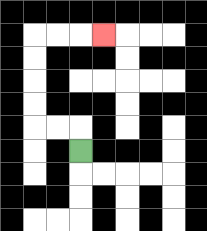{'start': '[3, 6]', 'end': '[4, 1]', 'path_directions': 'U,L,L,U,U,U,U,R,R,R', 'path_coordinates': '[[3, 6], [3, 5], [2, 5], [1, 5], [1, 4], [1, 3], [1, 2], [1, 1], [2, 1], [3, 1], [4, 1]]'}